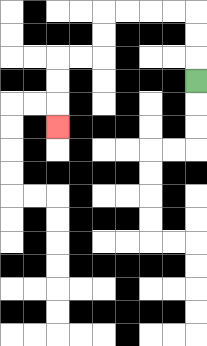{'start': '[8, 3]', 'end': '[2, 5]', 'path_directions': 'U,U,U,L,L,L,L,D,D,L,L,D,D,D', 'path_coordinates': '[[8, 3], [8, 2], [8, 1], [8, 0], [7, 0], [6, 0], [5, 0], [4, 0], [4, 1], [4, 2], [3, 2], [2, 2], [2, 3], [2, 4], [2, 5]]'}